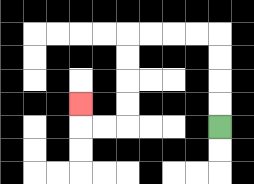{'start': '[9, 5]', 'end': '[3, 4]', 'path_directions': 'U,U,U,U,L,L,L,L,D,D,D,D,L,L,U', 'path_coordinates': '[[9, 5], [9, 4], [9, 3], [9, 2], [9, 1], [8, 1], [7, 1], [6, 1], [5, 1], [5, 2], [5, 3], [5, 4], [5, 5], [4, 5], [3, 5], [3, 4]]'}